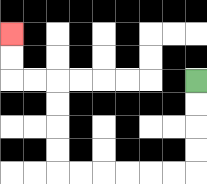{'start': '[8, 3]', 'end': '[0, 1]', 'path_directions': 'D,D,D,D,L,L,L,L,L,L,U,U,U,U,L,L,U,U', 'path_coordinates': '[[8, 3], [8, 4], [8, 5], [8, 6], [8, 7], [7, 7], [6, 7], [5, 7], [4, 7], [3, 7], [2, 7], [2, 6], [2, 5], [2, 4], [2, 3], [1, 3], [0, 3], [0, 2], [0, 1]]'}